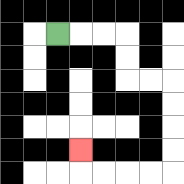{'start': '[2, 1]', 'end': '[3, 6]', 'path_directions': 'R,R,R,D,D,R,R,D,D,D,D,L,L,L,L,U', 'path_coordinates': '[[2, 1], [3, 1], [4, 1], [5, 1], [5, 2], [5, 3], [6, 3], [7, 3], [7, 4], [7, 5], [7, 6], [7, 7], [6, 7], [5, 7], [4, 7], [3, 7], [3, 6]]'}